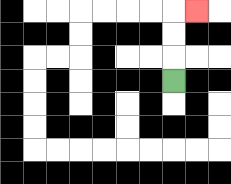{'start': '[7, 3]', 'end': '[8, 0]', 'path_directions': 'U,U,U,R', 'path_coordinates': '[[7, 3], [7, 2], [7, 1], [7, 0], [8, 0]]'}